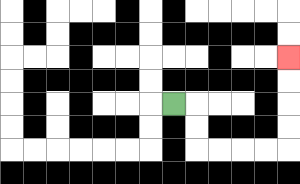{'start': '[7, 4]', 'end': '[12, 2]', 'path_directions': 'R,D,D,R,R,R,R,U,U,U,U', 'path_coordinates': '[[7, 4], [8, 4], [8, 5], [8, 6], [9, 6], [10, 6], [11, 6], [12, 6], [12, 5], [12, 4], [12, 3], [12, 2]]'}